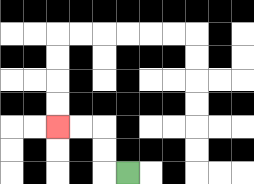{'start': '[5, 7]', 'end': '[2, 5]', 'path_directions': 'L,U,U,L,L', 'path_coordinates': '[[5, 7], [4, 7], [4, 6], [4, 5], [3, 5], [2, 5]]'}